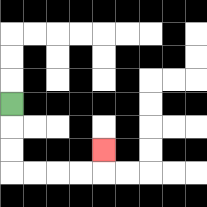{'start': '[0, 4]', 'end': '[4, 6]', 'path_directions': 'D,D,D,R,R,R,R,U', 'path_coordinates': '[[0, 4], [0, 5], [0, 6], [0, 7], [1, 7], [2, 7], [3, 7], [4, 7], [4, 6]]'}